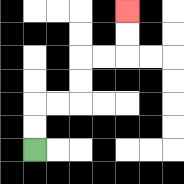{'start': '[1, 6]', 'end': '[5, 0]', 'path_directions': 'U,U,R,R,U,U,R,R,U,U', 'path_coordinates': '[[1, 6], [1, 5], [1, 4], [2, 4], [3, 4], [3, 3], [3, 2], [4, 2], [5, 2], [5, 1], [5, 0]]'}